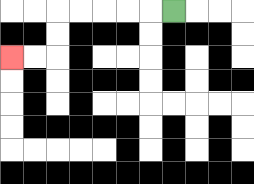{'start': '[7, 0]', 'end': '[0, 2]', 'path_directions': 'L,L,L,L,L,D,D,L,L', 'path_coordinates': '[[7, 0], [6, 0], [5, 0], [4, 0], [3, 0], [2, 0], [2, 1], [2, 2], [1, 2], [0, 2]]'}